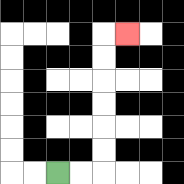{'start': '[2, 7]', 'end': '[5, 1]', 'path_directions': 'R,R,U,U,U,U,U,U,R', 'path_coordinates': '[[2, 7], [3, 7], [4, 7], [4, 6], [4, 5], [4, 4], [4, 3], [4, 2], [4, 1], [5, 1]]'}